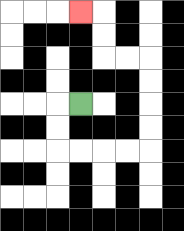{'start': '[3, 4]', 'end': '[3, 0]', 'path_directions': 'L,D,D,R,R,R,R,U,U,U,U,L,L,U,U,L', 'path_coordinates': '[[3, 4], [2, 4], [2, 5], [2, 6], [3, 6], [4, 6], [5, 6], [6, 6], [6, 5], [6, 4], [6, 3], [6, 2], [5, 2], [4, 2], [4, 1], [4, 0], [3, 0]]'}